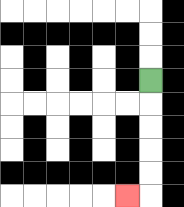{'start': '[6, 3]', 'end': '[5, 8]', 'path_directions': 'D,D,D,D,D,L', 'path_coordinates': '[[6, 3], [6, 4], [6, 5], [6, 6], [6, 7], [6, 8], [5, 8]]'}